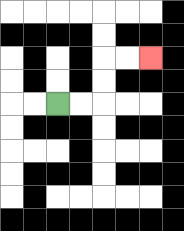{'start': '[2, 4]', 'end': '[6, 2]', 'path_directions': 'R,R,U,U,R,R', 'path_coordinates': '[[2, 4], [3, 4], [4, 4], [4, 3], [4, 2], [5, 2], [6, 2]]'}